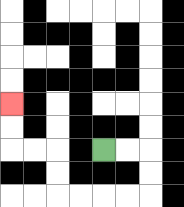{'start': '[4, 6]', 'end': '[0, 4]', 'path_directions': 'R,R,D,D,L,L,L,L,U,U,L,L,U,U', 'path_coordinates': '[[4, 6], [5, 6], [6, 6], [6, 7], [6, 8], [5, 8], [4, 8], [3, 8], [2, 8], [2, 7], [2, 6], [1, 6], [0, 6], [0, 5], [0, 4]]'}